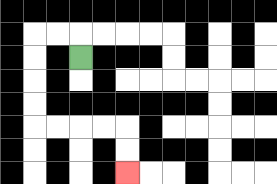{'start': '[3, 2]', 'end': '[5, 7]', 'path_directions': 'U,L,L,D,D,D,D,R,R,R,R,D,D', 'path_coordinates': '[[3, 2], [3, 1], [2, 1], [1, 1], [1, 2], [1, 3], [1, 4], [1, 5], [2, 5], [3, 5], [4, 5], [5, 5], [5, 6], [5, 7]]'}